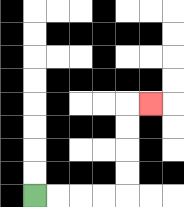{'start': '[1, 8]', 'end': '[6, 4]', 'path_directions': 'R,R,R,R,U,U,U,U,R', 'path_coordinates': '[[1, 8], [2, 8], [3, 8], [4, 8], [5, 8], [5, 7], [5, 6], [5, 5], [5, 4], [6, 4]]'}